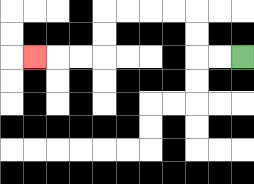{'start': '[10, 2]', 'end': '[1, 2]', 'path_directions': 'L,L,U,U,L,L,L,L,D,D,L,L,L', 'path_coordinates': '[[10, 2], [9, 2], [8, 2], [8, 1], [8, 0], [7, 0], [6, 0], [5, 0], [4, 0], [4, 1], [4, 2], [3, 2], [2, 2], [1, 2]]'}